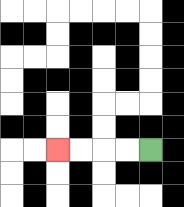{'start': '[6, 6]', 'end': '[2, 6]', 'path_directions': 'L,L,L,L', 'path_coordinates': '[[6, 6], [5, 6], [4, 6], [3, 6], [2, 6]]'}